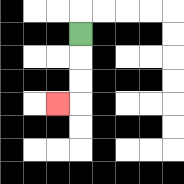{'start': '[3, 1]', 'end': '[2, 4]', 'path_directions': 'D,D,D,L', 'path_coordinates': '[[3, 1], [3, 2], [3, 3], [3, 4], [2, 4]]'}